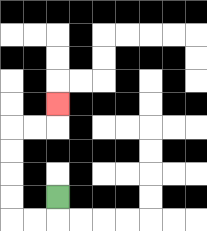{'start': '[2, 8]', 'end': '[2, 4]', 'path_directions': 'D,L,L,U,U,U,U,R,R,U', 'path_coordinates': '[[2, 8], [2, 9], [1, 9], [0, 9], [0, 8], [0, 7], [0, 6], [0, 5], [1, 5], [2, 5], [2, 4]]'}